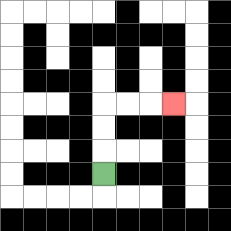{'start': '[4, 7]', 'end': '[7, 4]', 'path_directions': 'U,U,U,R,R,R', 'path_coordinates': '[[4, 7], [4, 6], [4, 5], [4, 4], [5, 4], [6, 4], [7, 4]]'}